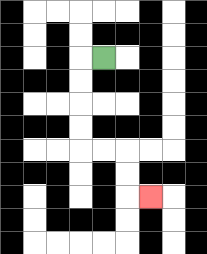{'start': '[4, 2]', 'end': '[6, 8]', 'path_directions': 'L,D,D,D,D,R,R,D,D,R', 'path_coordinates': '[[4, 2], [3, 2], [3, 3], [3, 4], [3, 5], [3, 6], [4, 6], [5, 6], [5, 7], [5, 8], [6, 8]]'}